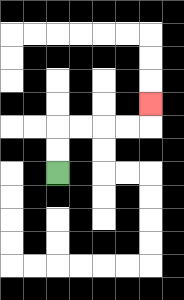{'start': '[2, 7]', 'end': '[6, 4]', 'path_directions': 'U,U,R,R,R,R,U', 'path_coordinates': '[[2, 7], [2, 6], [2, 5], [3, 5], [4, 5], [5, 5], [6, 5], [6, 4]]'}